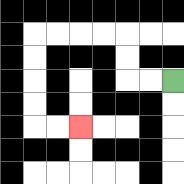{'start': '[7, 3]', 'end': '[3, 5]', 'path_directions': 'L,L,U,U,L,L,L,L,D,D,D,D,R,R', 'path_coordinates': '[[7, 3], [6, 3], [5, 3], [5, 2], [5, 1], [4, 1], [3, 1], [2, 1], [1, 1], [1, 2], [1, 3], [1, 4], [1, 5], [2, 5], [3, 5]]'}